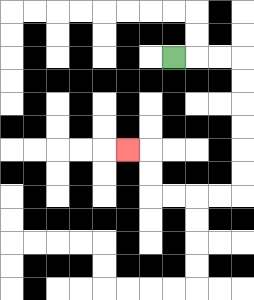{'start': '[7, 2]', 'end': '[5, 6]', 'path_directions': 'R,R,R,D,D,D,D,D,D,L,L,L,L,U,U,L', 'path_coordinates': '[[7, 2], [8, 2], [9, 2], [10, 2], [10, 3], [10, 4], [10, 5], [10, 6], [10, 7], [10, 8], [9, 8], [8, 8], [7, 8], [6, 8], [6, 7], [6, 6], [5, 6]]'}